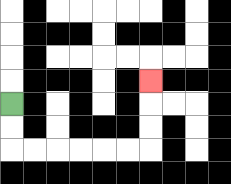{'start': '[0, 4]', 'end': '[6, 3]', 'path_directions': 'D,D,R,R,R,R,R,R,U,U,U', 'path_coordinates': '[[0, 4], [0, 5], [0, 6], [1, 6], [2, 6], [3, 6], [4, 6], [5, 6], [6, 6], [6, 5], [6, 4], [6, 3]]'}